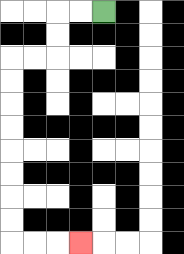{'start': '[4, 0]', 'end': '[3, 10]', 'path_directions': 'L,L,D,D,L,L,D,D,D,D,D,D,D,D,R,R,R', 'path_coordinates': '[[4, 0], [3, 0], [2, 0], [2, 1], [2, 2], [1, 2], [0, 2], [0, 3], [0, 4], [0, 5], [0, 6], [0, 7], [0, 8], [0, 9], [0, 10], [1, 10], [2, 10], [3, 10]]'}